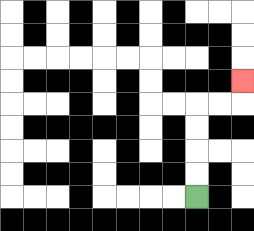{'start': '[8, 8]', 'end': '[10, 3]', 'path_directions': 'U,U,U,U,R,R,U', 'path_coordinates': '[[8, 8], [8, 7], [8, 6], [8, 5], [8, 4], [9, 4], [10, 4], [10, 3]]'}